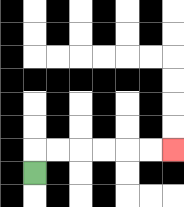{'start': '[1, 7]', 'end': '[7, 6]', 'path_directions': 'U,R,R,R,R,R,R', 'path_coordinates': '[[1, 7], [1, 6], [2, 6], [3, 6], [4, 6], [5, 6], [6, 6], [7, 6]]'}